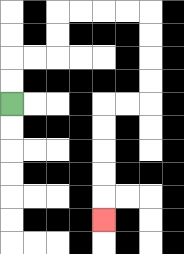{'start': '[0, 4]', 'end': '[4, 9]', 'path_directions': 'U,U,R,R,U,U,R,R,R,R,D,D,D,D,L,L,D,D,D,D,D', 'path_coordinates': '[[0, 4], [0, 3], [0, 2], [1, 2], [2, 2], [2, 1], [2, 0], [3, 0], [4, 0], [5, 0], [6, 0], [6, 1], [6, 2], [6, 3], [6, 4], [5, 4], [4, 4], [4, 5], [4, 6], [4, 7], [4, 8], [4, 9]]'}